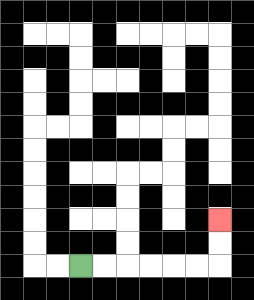{'start': '[3, 11]', 'end': '[9, 9]', 'path_directions': 'R,R,R,R,R,R,U,U', 'path_coordinates': '[[3, 11], [4, 11], [5, 11], [6, 11], [7, 11], [8, 11], [9, 11], [9, 10], [9, 9]]'}